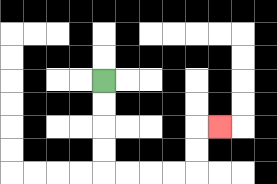{'start': '[4, 3]', 'end': '[9, 5]', 'path_directions': 'D,D,D,D,R,R,R,R,U,U,R', 'path_coordinates': '[[4, 3], [4, 4], [4, 5], [4, 6], [4, 7], [5, 7], [6, 7], [7, 7], [8, 7], [8, 6], [8, 5], [9, 5]]'}